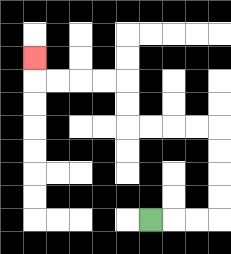{'start': '[6, 9]', 'end': '[1, 2]', 'path_directions': 'R,R,R,U,U,U,U,L,L,L,L,U,U,L,L,L,L,U', 'path_coordinates': '[[6, 9], [7, 9], [8, 9], [9, 9], [9, 8], [9, 7], [9, 6], [9, 5], [8, 5], [7, 5], [6, 5], [5, 5], [5, 4], [5, 3], [4, 3], [3, 3], [2, 3], [1, 3], [1, 2]]'}